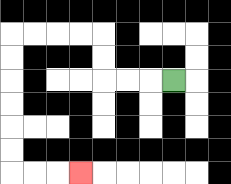{'start': '[7, 3]', 'end': '[3, 7]', 'path_directions': 'L,L,L,U,U,L,L,L,L,D,D,D,D,D,D,R,R,R', 'path_coordinates': '[[7, 3], [6, 3], [5, 3], [4, 3], [4, 2], [4, 1], [3, 1], [2, 1], [1, 1], [0, 1], [0, 2], [0, 3], [0, 4], [0, 5], [0, 6], [0, 7], [1, 7], [2, 7], [3, 7]]'}